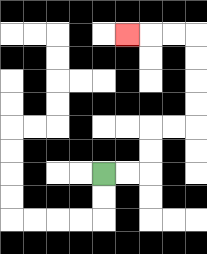{'start': '[4, 7]', 'end': '[5, 1]', 'path_directions': 'R,R,U,U,R,R,U,U,U,U,L,L,L', 'path_coordinates': '[[4, 7], [5, 7], [6, 7], [6, 6], [6, 5], [7, 5], [8, 5], [8, 4], [8, 3], [8, 2], [8, 1], [7, 1], [6, 1], [5, 1]]'}